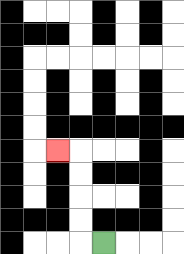{'start': '[4, 10]', 'end': '[2, 6]', 'path_directions': 'L,U,U,U,U,L', 'path_coordinates': '[[4, 10], [3, 10], [3, 9], [3, 8], [3, 7], [3, 6], [2, 6]]'}